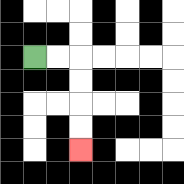{'start': '[1, 2]', 'end': '[3, 6]', 'path_directions': 'R,R,D,D,D,D', 'path_coordinates': '[[1, 2], [2, 2], [3, 2], [3, 3], [3, 4], [3, 5], [3, 6]]'}